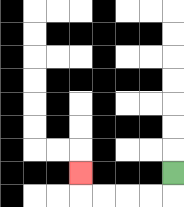{'start': '[7, 7]', 'end': '[3, 7]', 'path_directions': 'D,L,L,L,L,U', 'path_coordinates': '[[7, 7], [7, 8], [6, 8], [5, 8], [4, 8], [3, 8], [3, 7]]'}